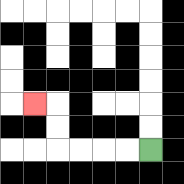{'start': '[6, 6]', 'end': '[1, 4]', 'path_directions': 'L,L,L,L,U,U,L', 'path_coordinates': '[[6, 6], [5, 6], [4, 6], [3, 6], [2, 6], [2, 5], [2, 4], [1, 4]]'}